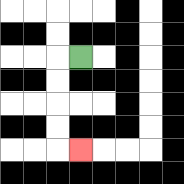{'start': '[3, 2]', 'end': '[3, 6]', 'path_directions': 'L,D,D,D,D,R', 'path_coordinates': '[[3, 2], [2, 2], [2, 3], [2, 4], [2, 5], [2, 6], [3, 6]]'}